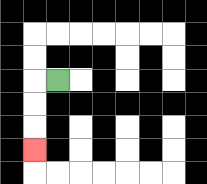{'start': '[2, 3]', 'end': '[1, 6]', 'path_directions': 'L,D,D,D', 'path_coordinates': '[[2, 3], [1, 3], [1, 4], [1, 5], [1, 6]]'}